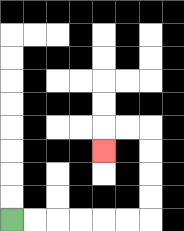{'start': '[0, 9]', 'end': '[4, 6]', 'path_directions': 'R,R,R,R,R,R,U,U,U,U,L,L,D', 'path_coordinates': '[[0, 9], [1, 9], [2, 9], [3, 9], [4, 9], [5, 9], [6, 9], [6, 8], [6, 7], [6, 6], [6, 5], [5, 5], [4, 5], [4, 6]]'}